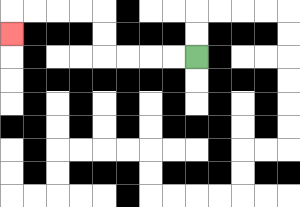{'start': '[8, 2]', 'end': '[0, 1]', 'path_directions': 'L,L,L,L,U,U,L,L,L,L,D', 'path_coordinates': '[[8, 2], [7, 2], [6, 2], [5, 2], [4, 2], [4, 1], [4, 0], [3, 0], [2, 0], [1, 0], [0, 0], [0, 1]]'}